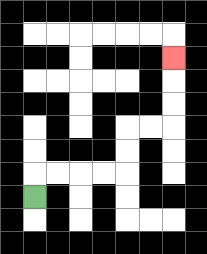{'start': '[1, 8]', 'end': '[7, 2]', 'path_directions': 'U,R,R,R,R,U,U,R,R,U,U,U', 'path_coordinates': '[[1, 8], [1, 7], [2, 7], [3, 7], [4, 7], [5, 7], [5, 6], [5, 5], [6, 5], [7, 5], [7, 4], [7, 3], [7, 2]]'}